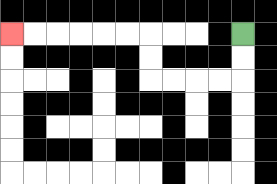{'start': '[10, 1]', 'end': '[0, 1]', 'path_directions': 'D,D,L,L,L,L,U,U,L,L,L,L,L,L', 'path_coordinates': '[[10, 1], [10, 2], [10, 3], [9, 3], [8, 3], [7, 3], [6, 3], [6, 2], [6, 1], [5, 1], [4, 1], [3, 1], [2, 1], [1, 1], [0, 1]]'}